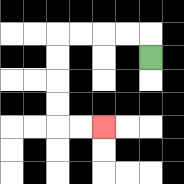{'start': '[6, 2]', 'end': '[4, 5]', 'path_directions': 'U,L,L,L,L,D,D,D,D,R,R', 'path_coordinates': '[[6, 2], [6, 1], [5, 1], [4, 1], [3, 1], [2, 1], [2, 2], [2, 3], [2, 4], [2, 5], [3, 5], [4, 5]]'}